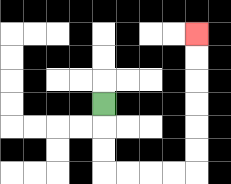{'start': '[4, 4]', 'end': '[8, 1]', 'path_directions': 'D,D,D,R,R,R,R,U,U,U,U,U,U', 'path_coordinates': '[[4, 4], [4, 5], [4, 6], [4, 7], [5, 7], [6, 7], [7, 7], [8, 7], [8, 6], [8, 5], [8, 4], [8, 3], [8, 2], [8, 1]]'}